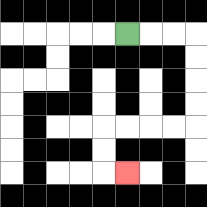{'start': '[5, 1]', 'end': '[5, 7]', 'path_directions': 'R,R,R,D,D,D,D,L,L,L,L,D,D,R', 'path_coordinates': '[[5, 1], [6, 1], [7, 1], [8, 1], [8, 2], [8, 3], [8, 4], [8, 5], [7, 5], [6, 5], [5, 5], [4, 5], [4, 6], [4, 7], [5, 7]]'}